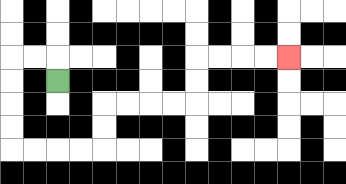{'start': '[2, 3]', 'end': '[12, 2]', 'path_directions': 'U,L,L,D,D,D,D,R,R,R,R,U,U,R,R,R,R,U,U,R,R,R,R', 'path_coordinates': '[[2, 3], [2, 2], [1, 2], [0, 2], [0, 3], [0, 4], [0, 5], [0, 6], [1, 6], [2, 6], [3, 6], [4, 6], [4, 5], [4, 4], [5, 4], [6, 4], [7, 4], [8, 4], [8, 3], [8, 2], [9, 2], [10, 2], [11, 2], [12, 2]]'}